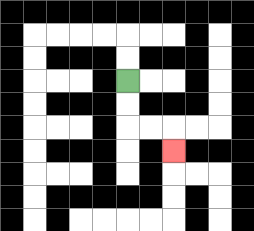{'start': '[5, 3]', 'end': '[7, 6]', 'path_directions': 'D,D,R,R,D', 'path_coordinates': '[[5, 3], [5, 4], [5, 5], [6, 5], [7, 5], [7, 6]]'}